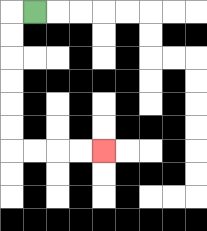{'start': '[1, 0]', 'end': '[4, 6]', 'path_directions': 'L,D,D,D,D,D,D,R,R,R,R', 'path_coordinates': '[[1, 0], [0, 0], [0, 1], [0, 2], [0, 3], [0, 4], [0, 5], [0, 6], [1, 6], [2, 6], [3, 6], [4, 6]]'}